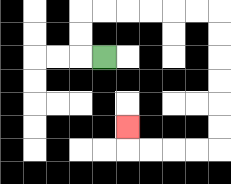{'start': '[4, 2]', 'end': '[5, 5]', 'path_directions': 'L,U,U,R,R,R,R,R,R,D,D,D,D,D,D,L,L,L,L,U', 'path_coordinates': '[[4, 2], [3, 2], [3, 1], [3, 0], [4, 0], [5, 0], [6, 0], [7, 0], [8, 0], [9, 0], [9, 1], [9, 2], [9, 3], [9, 4], [9, 5], [9, 6], [8, 6], [7, 6], [6, 6], [5, 6], [5, 5]]'}